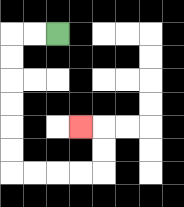{'start': '[2, 1]', 'end': '[3, 5]', 'path_directions': 'L,L,D,D,D,D,D,D,R,R,R,R,U,U,L', 'path_coordinates': '[[2, 1], [1, 1], [0, 1], [0, 2], [0, 3], [0, 4], [0, 5], [0, 6], [0, 7], [1, 7], [2, 7], [3, 7], [4, 7], [4, 6], [4, 5], [3, 5]]'}